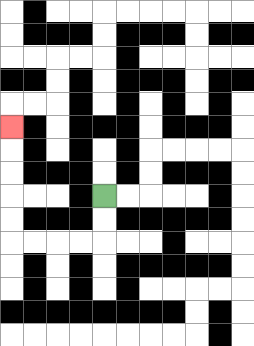{'start': '[4, 8]', 'end': '[0, 5]', 'path_directions': 'D,D,L,L,L,L,U,U,U,U,U', 'path_coordinates': '[[4, 8], [4, 9], [4, 10], [3, 10], [2, 10], [1, 10], [0, 10], [0, 9], [0, 8], [0, 7], [0, 6], [0, 5]]'}